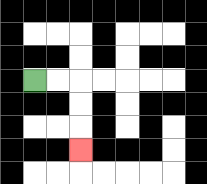{'start': '[1, 3]', 'end': '[3, 6]', 'path_directions': 'R,R,D,D,D', 'path_coordinates': '[[1, 3], [2, 3], [3, 3], [3, 4], [3, 5], [3, 6]]'}